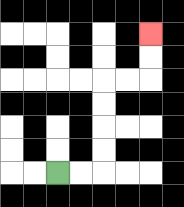{'start': '[2, 7]', 'end': '[6, 1]', 'path_directions': 'R,R,U,U,U,U,R,R,U,U', 'path_coordinates': '[[2, 7], [3, 7], [4, 7], [4, 6], [4, 5], [4, 4], [4, 3], [5, 3], [6, 3], [6, 2], [6, 1]]'}